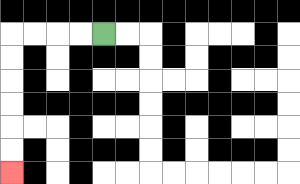{'start': '[4, 1]', 'end': '[0, 7]', 'path_directions': 'L,L,L,L,D,D,D,D,D,D', 'path_coordinates': '[[4, 1], [3, 1], [2, 1], [1, 1], [0, 1], [0, 2], [0, 3], [0, 4], [0, 5], [0, 6], [0, 7]]'}